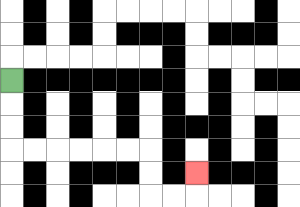{'start': '[0, 3]', 'end': '[8, 7]', 'path_directions': 'D,D,D,R,R,R,R,R,R,D,D,R,R,U', 'path_coordinates': '[[0, 3], [0, 4], [0, 5], [0, 6], [1, 6], [2, 6], [3, 6], [4, 6], [5, 6], [6, 6], [6, 7], [6, 8], [7, 8], [8, 8], [8, 7]]'}